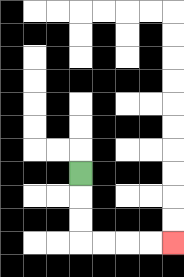{'start': '[3, 7]', 'end': '[7, 10]', 'path_directions': 'D,D,D,R,R,R,R', 'path_coordinates': '[[3, 7], [3, 8], [3, 9], [3, 10], [4, 10], [5, 10], [6, 10], [7, 10]]'}